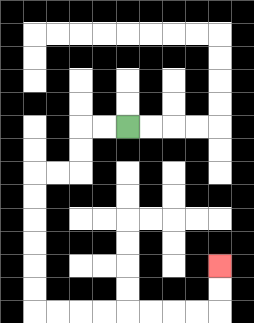{'start': '[5, 5]', 'end': '[9, 11]', 'path_directions': 'L,L,D,D,L,L,D,D,D,D,D,D,R,R,R,R,R,R,R,R,U,U', 'path_coordinates': '[[5, 5], [4, 5], [3, 5], [3, 6], [3, 7], [2, 7], [1, 7], [1, 8], [1, 9], [1, 10], [1, 11], [1, 12], [1, 13], [2, 13], [3, 13], [4, 13], [5, 13], [6, 13], [7, 13], [8, 13], [9, 13], [9, 12], [9, 11]]'}